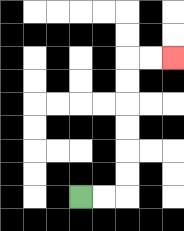{'start': '[3, 8]', 'end': '[7, 2]', 'path_directions': 'R,R,U,U,U,U,U,U,R,R', 'path_coordinates': '[[3, 8], [4, 8], [5, 8], [5, 7], [5, 6], [5, 5], [5, 4], [5, 3], [5, 2], [6, 2], [7, 2]]'}